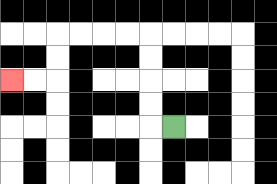{'start': '[7, 5]', 'end': '[0, 3]', 'path_directions': 'L,U,U,U,U,L,L,L,L,D,D,L,L', 'path_coordinates': '[[7, 5], [6, 5], [6, 4], [6, 3], [6, 2], [6, 1], [5, 1], [4, 1], [3, 1], [2, 1], [2, 2], [2, 3], [1, 3], [0, 3]]'}